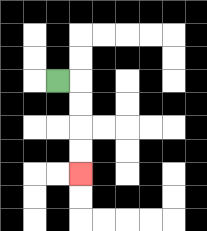{'start': '[2, 3]', 'end': '[3, 7]', 'path_directions': 'R,D,D,D,D', 'path_coordinates': '[[2, 3], [3, 3], [3, 4], [3, 5], [3, 6], [3, 7]]'}